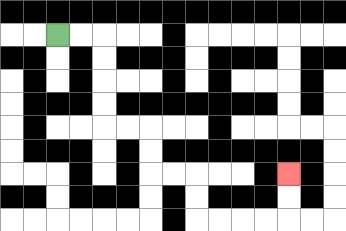{'start': '[2, 1]', 'end': '[12, 7]', 'path_directions': 'R,R,D,D,D,D,R,R,D,D,R,R,D,D,R,R,R,R,U,U', 'path_coordinates': '[[2, 1], [3, 1], [4, 1], [4, 2], [4, 3], [4, 4], [4, 5], [5, 5], [6, 5], [6, 6], [6, 7], [7, 7], [8, 7], [8, 8], [8, 9], [9, 9], [10, 9], [11, 9], [12, 9], [12, 8], [12, 7]]'}